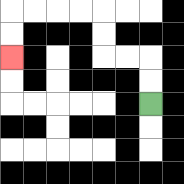{'start': '[6, 4]', 'end': '[0, 2]', 'path_directions': 'U,U,L,L,U,U,L,L,L,L,D,D', 'path_coordinates': '[[6, 4], [6, 3], [6, 2], [5, 2], [4, 2], [4, 1], [4, 0], [3, 0], [2, 0], [1, 0], [0, 0], [0, 1], [0, 2]]'}